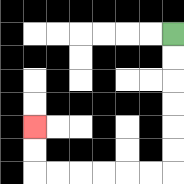{'start': '[7, 1]', 'end': '[1, 5]', 'path_directions': 'D,D,D,D,D,D,L,L,L,L,L,L,U,U', 'path_coordinates': '[[7, 1], [7, 2], [7, 3], [7, 4], [7, 5], [7, 6], [7, 7], [6, 7], [5, 7], [4, 7], [3, 7], [2, 7], [1, 7], [1, 6], [1, 5]]'}